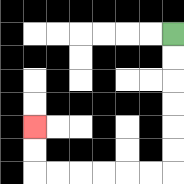{'start': '[7, 1]', 'end': '[1, 5]', 'path_directions': 'D,D,D,D,D,D,L,L,L,L,L,L,U,U', 'path_coordinates': '[[7, 1], [7, 2], [7, 3], [7, 4], [7, 5], [7, 6], [7, 7], [6, 7], [5, 7], [4, 7], [3, 7], [2, 7], [1, 7], [1, 6], [1, 5]]'}